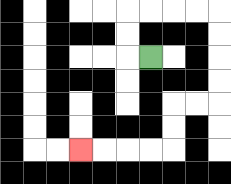{'start': '[6, 2]', 'end': '[3, 6]', 'path_directions': 'L,U,U,R,R,R,R,D,D,D,D,L,L,D,D,L,L,L,L', 'path_coordinates': '[[6, 2], [5, 2], [5, 1], [5, 0], [6, 0], [7, 0], [8, 0], [9, 0], [9, 1], [9, 2], [9, 3], [9, 4], [8, 4], [7, 4], [7, 5], [7, 6], [6, 6], [5, 6], [4, 6], [3, 6]]'}